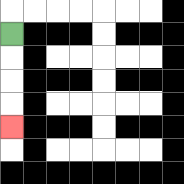{'start': '[0, 1]', 'end': '[0, 5]', 'path_directions': 'D,D,D,D', 'path_coordinates': '[[0, 1], [0, 2], [0, 3], [0, 4], [0, 5]]'}